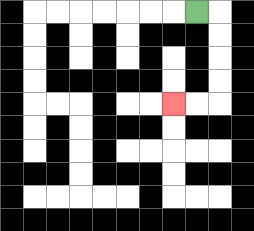{'start': '[8, 0]', 'end': '[7, 4]', 'path_directions': 'R,D,D,D,D,L,L', 'path_coordinates': '[[8, 0], [9, 0], [9, 1], [9, 2], [9, 3], [9, 4], [8, 4], [7, 4]]'}